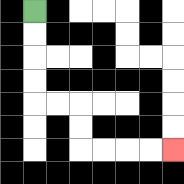{'start': '[1, 0]', 'end': '[7, 6]', 'path_directions': 'D,D,D,D,R,R,D,D,R,R,R,R', 'path_coordinates': '[[1, 0], [1, 1], [1, 2], [1, 3], [1, 4], [2, 4], [3, 4], [3, 5], [3, 6], [4, 6], [5, 6], [6, 6], [7, 6]]'}